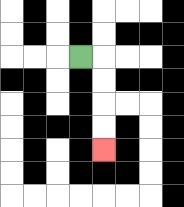{'start': '[3, 2]', 'end': '[4, 6]', 'path_directions': 'R,D,D,D,D', 'path_coordinates': '[[3, 2], [4, 2], [4, 3], [4, 4], [4, 5], [4, 6]]'}